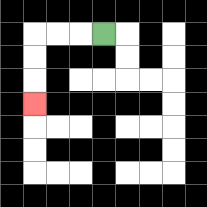{'start': '[4, 1]', 'end': '[1, 4]', 'path_directions': 'L,L,L,D,D,D', 'path_coordinates': '[[4, 1], [3, 1], [2, 1], [1, 1], [1, 2], [1, 3], [1, 4]]'}